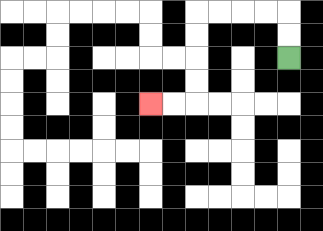{'start': '[12, 2]', 'end': '[6, 4]', 'path_directions': 'U,U,L,L,L,L,D,D,D,D,L,L', 'path_coordinates': '[[12, 2], [12, 1], [12, 0], [11, 0], [10, 0], [9, 0], [8, 0], [8, 1], [8, 2], [8, 3], [8, 4], [7, 4], [6, 4]]'}